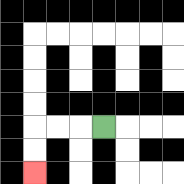{'start': '[4, 5]', 'end': '[1, 7]', 'path_directions': 'L,L,L,D,D', 'path_coordinates': '[[4, 5], [3, 5], [2, 5], [1, 5], [1, 6], [1, 7]]'}